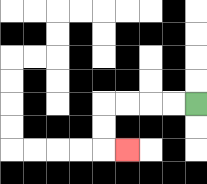{'start': '[8, 4]', 'end': '[5, 6]', 'path_directions': 'L,L,L,L,D,D,R', 'path_coordinates': '[[8, 4], [7, 4], [6, 4], [5, 4], [4, 4], [4, 5], [4, 6], [5, 6]]'}